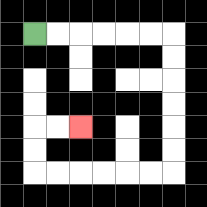{'start': '[1, 1]', 'end': '[3, 5]', 'path_directions': 'R,R,R,R,R,R,D,D,D,D,D,D,L,L,L,L,L,L,U,U,R,R', 'path_coordinates': '[[1, 1], [2, 1], [3, 1], [4, 1], [5, 1], [6, 1], [7, 1], [7, 2], [7, 3], [7, 4], [7, 5], [7, 6], [7, 7], [6, 7], [5, 7], [4, 7], [3, 7], [2, 7], [1, 7], [1, 6], [1, 5], [2, 5], [3, 5]]'}